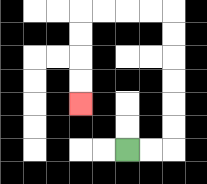{'start': '[5, 6]', 'end': '[3, 4]', 'path_directions': 'R,R,U,U,U,U,U,U,L,L,L,L,D,D,D,D', 'path_coordinates': '[[5, 6], [6, 6], [7, 6], [7, 5], [7, 4], [7, 3], [7, 2], [7, 1], [7, 0], [6, 0], [5, 0], [4, 0], [3, 0], [3, 1], [3, 2], [3, 3], [3, 4]]'}